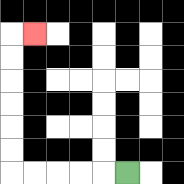{'start': '[5, 7]', 'end': '[1, 1]', 'path_directions': 'L,L,L,L,L,U,U,U,U,U,U,R', 'path_coordinates': '[[5, 7], [4, 7], [3, 7], [2, 7], [1, 7], [0, 7], [0, 6], [0, 5], [0, 4], [0, 3], [0, 2], [0, 1], [1, 1]]'}